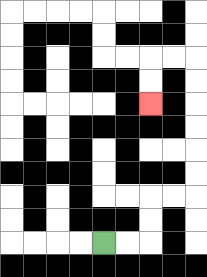{'start': '[4, 10]', 'end': '[6, 4]', 'path_directions': 'R,R,U,U,R,R,U,U,U,U,U,U,L,L,D,D', 'path_coordinates': '[[4, 10], [5, 10], [6, 10], [6, 9], [6, 8], [7, 8], [8, 8], [8, 7], [8, 6], [8, 5], [8, 4], [8, 3], [8, 2], [7, 2], [6, 2], [6, 3], [6, 4]]'}